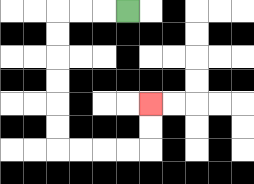{'start': '[5, 0]', 'end': '[6, 4]', 'path_directions': 'L,L,L,D,D,D,D,D,D,R,R,R,R,U,U', 'path_coordinates': '[[5, 0], [4, 0], [3, 0], [2, 0], [2, 1], [2, 2], [2, 3], [2, 4], [2, 5], [2, 6], [3, 6], [4, 6], [5, 6], [6, 6], [6, 5], [6, 4]]'}